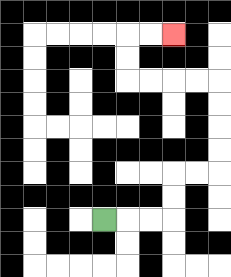{'start': '[4, 9]', 'end': '[7, 1]', 'path_directions': 'R,R,R,U,U,R,R,U,U,U,U,L,L,L,L,U,U,R,R', 'path_coordinates': '[[4, 9], [5, 9], [6, 9], [7, 9], [7, 8], [7, 7], [8, 7], [9, 7], [9, 6], [9, 5], [9, 4], [9, 3], [8, 3], [7, 3], [6, 3], [5, 3], [5, 2], [5, 1], [6, 1], [7, 1]]'}